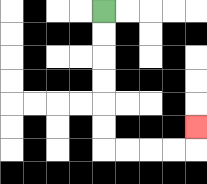{'start': '[4, 0]', 'end': '[8, 5]', 'path_directions': 'D,D,D,D,D,D,R,R,R,R,U', 'path_coordinates': '[[4, 0], [4, 1], [4, 2], [4, 3], [4, 4], [4, 5], [4, 6], [5, 6], [6, 6], [7, 6], [8, 6], [8, 5]]'}